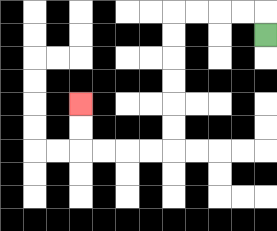{'start': '[11, 1]', 'end': '[3, 4]', 'path_directions': 'U,L,L,L,L,D,D,D,D,D,D,L,L,L,L,U,U', 'path_coordinates': '[[11, 1], [11, 0], [10, 0], [9, 0], [8, 0], [7, 0], [7, 1], [7, 2], [7, 3], [7, 4], [7, 5], [7, 6], [6, 6], [5, 6], [4, 6], [3, 6], [3, 5], [3, 4]]'}